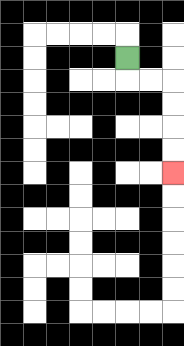{'start': '[5, 2]', 'end': '[7, 7]', 'path_directions': 'D,R,R,D,D,D,D', 'path_coordinates': '[[5, 2], [5, 3], [6, 3], [7, 3], [7, 4], [7, 5], [7, 6], [7, 7]]'}